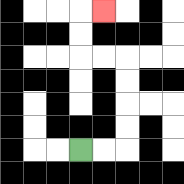{'start': '[3, 6]', 'end': '[4, 0]', 'path_directions': 'R,R,U,U,U,U,L,L,U,U,R', 'path_coordinates': '[[3, 6], [4, 6], [5, 6], [5, 5], [5, 4], [5, 3], [5, 2], [4, 2], [3, 2], [3, 1], [3, 0], [4, 0]]'}